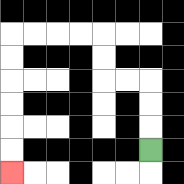{'start': '[6, 6]', 'end': '[0, 7]', 'path_directions': 'U,U,U,L,L,U,U,L,L,L,L,D,D,D,D,D,D', 'path_coordinates': '[[6, 6], [6, 5], [6, 4], [6, 3], [5, 3], [4, 3], [4, 2], [4, 1], [3, 1], [2, 1], [1, 1], [0, 1], [0, 2], [0, 3], [0, 4], [0, 5], [0, 6], [0, 7]]'}